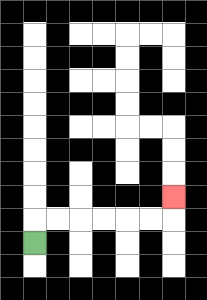{'start': '[1, 10]', 'end': '[7, 8]', 'path_directions': 'U,R,R,R,R,R,R,U', 'path_coordinates': '[[1, 10], [1, 9], [2, 9], [3, 9], [4, 9], [5, 9], [6, 9], [7, 9], [7, 8]]'}